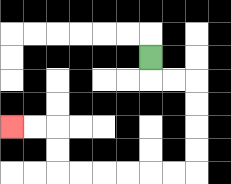{'start': '[6, 2]', 'end': '[0, 5]', 'path_directions': 'D,R,R,D,D,D,D,L,L,L,L,L,L,U,U,L,L', 'path_coordinates': '[[6, 2], [6, 3], [7, 3], [8, 3], [8, 4], [8, 5], [8, 6], [8, 7], [7, 7], [6, 7], [5, 7], [4, 7], [3, 7], [2, 7], [2, 6], [2, 5], [1, 5], [0, 5]]'}